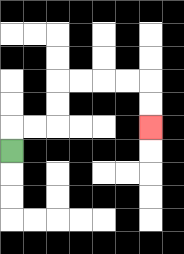{'start': '[0, 6]', 'end': '[6, 5]', 'path_directions': 'U,R,R,U,U,R,R,R,R,D,D', 'path_coordinates': '[[0, 6], [0, 5], [1, 5], [2, 5], [2, 4], [2, 3], [3, 3], [4, 3], [5, 3], [6, 3], [6, 4], [6, 5]]'}